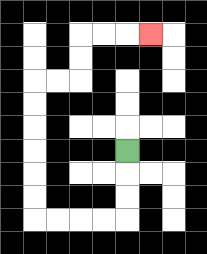{'start': '[5, 6]', 'end': '[6, 1]', 'path_directions': 'D,D,D,L,L,L,L,U,U,U,U,U,U,R,R,U,U,R,R,R', 'path_coordinates': '[[5, 6], [5, 7], [5, 8], [5, 9], [4, 9], [3, 9], [2, 9], [1, 9], [1, 8], [1, 7], [1, 6], [1, 5], [1, 4], [1, 3], [2, 3], [3, 3], [3, 2], [3, 1], [4, 1], [5, 1], [6, 1]]'}